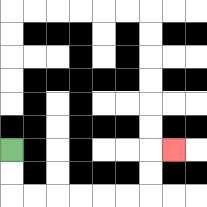{'start': '[0, 6]', 'end': '[7, 6]', 'path_directions': 'D,D,R,R,R,R,R,R,U,U,R', 'path_coordinates': '[[0, 6], [0, 7], [0, 8], [1, 8], [2, 8], [3, 8], [4, 8], [5, 8], [6, 8], [6, 7], [6, 6], [7, 6]]'}